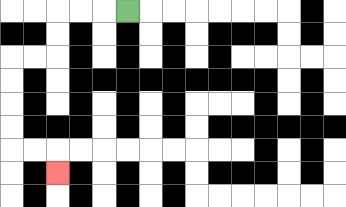{'start': '[5, 0]', 'end': '[2, 7]', 'path_directions': 'L,L,L,D,D,L,L,D,D,D,D,R,R,D', 'path_coordinates': '[[5, 0], [4, 0], [3, 0], [2, 0], [2, 1], [2, 2], [1, 2], [0, 2], [0, 3], [0, 4], [0, 5], [0, 6], [1, 6], [2, 6], [2, 7]]'}